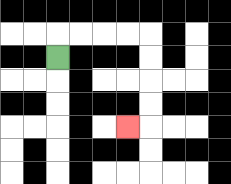{'start': '[2, 2]', 'end': '[5, 5]', 'path_directions': 'U,R,R,R,R,D,D,D,D,L', 'path_coordinates': '[[2, 2], [2, 1], [3, 1], [4, 1], [5, 1], [6, 1], [6, 2], [6, 3], [6, 4], [6, 5], [5, 5]]'}